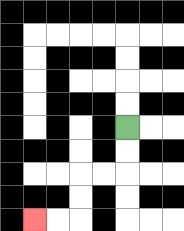{'start': '[5, 5]', 'end': '[1, 9]', 'path_directions': 'D,D,L,L,D,D,L,L', 'path_coordinates': '[[5, 5], [5, 6], [5, 7], [4, 7], [3, 7], [3, 8], [3, 9], [2, 9], [1, 9]]'}